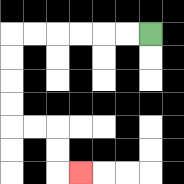{'start': '[6, 1]', 'end': '[3, 7]', 'path_directions': 'L,L,L,L,L,L,D,D,D,D,R,R,D,D,R', 'path_coordinates': '[[6, 1], [5, 1], [4, 1], [3, 1], [2, 1], [1, 1], [0, 1], [0, 2], [0, 3], [0, 4], [0, 5], [1, 5], [2, 5], [2, 6], [2, 7], [3, 7]]'}